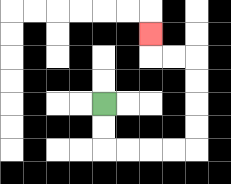{'start': '[4, 4]', 'end': '[6, 1]', 'path_directions': 'D,D,R,R,R,R,U,U,U,U,L,L,U', 'path_coordinates': '[[4, 4], [4, 5], [4, 6], [5, 6], [6, 6], [7, 6], [8, 6], [8, 5], [8, 4], [8, 3], [8, 2], [7, 2], [6, 2], [6, 1]]'}